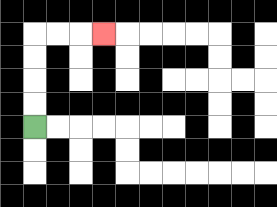{'start': '[1, 5]', 'end': '[4, 1]', 'path_directions': 'U,U,U,U,R,R,R', 'path_coordinates': '[[1, 5], [1, 4], [1, 3], [1, 2], [1, 1], [2, 1], [3, 1], [4, 1]]'}